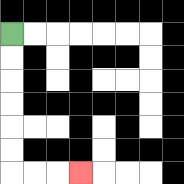{'start': '[0, 1]', 'end': '[3, 7]', 'path_directions': 'D,D,D,D,D,D,R,R,R', 'path_coordinates': '[[0, 1], [0, 2], [0, 3], [0, 4], [0, 5], [0, 6], [0, 7], [1, 7], [2, 7], [3, 7]]'}